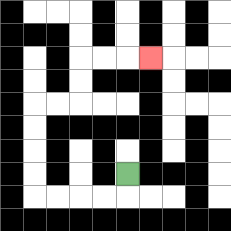{'start': '[5, 7]', 'end': '[6, 2]', 'path_directions': 'D,L,L,L,L,U,U,U,U,R,R,U,U,R,R,R', 'path_coordinates': '[[5, 7], [5, 8], [4, 8], [3, 8], [2, 8], [1, 8], [1, 7], [1, 6], [1, 5], [1, 4], [2, 4], [3, 4], [3, 3], [3, 2], [4, 2], [5, 2], [6, 2]]'}